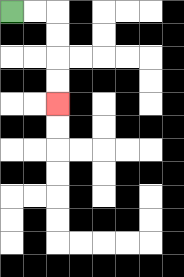{'start': '[0, 0]', 'end': '[2, 4]', 'path_directions': 'R,R,D,D,D,D', 'path_coordinates': '[[0, 0], [1, 0], [2, 0], [2, 1], [2, 2], [2, 3], [2, 4]]'}